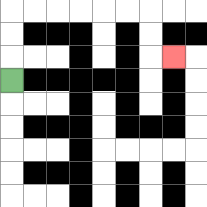{'start': '[0, 3]', 'end': '[7, 2]', 'path_directions': 'U,U,U,R,R,R,R,R,R,D,D,R', 'path_coordinates': '[[0, 3], [0, 2], [0, 1], [0, 0], [1, 0], [2, 0], [3, 0], [4, 0], [5, 0], [6, 0], [6, 1], [6, 2], [7, 2]]'}